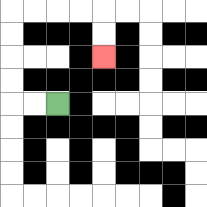{'start': '[2, 4]', 'end': '[4, 2]', 'path_directions': 'L,L,U,U,U,U,R,R,R,R,D,D', 'path_coordinates': '[[2, 4], [1, 4], [0, 4], [0, 3], [0, 2], [0, 1], [0, 0], [1, 0], [2, 0], [3, 0], [4, 0], [4, 1], [4, 2]]'}